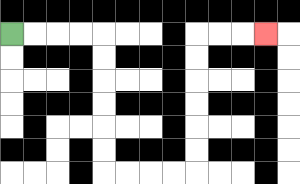{'start': '[0, 1]', 'end': '[11, 1]', 'path_directions': 'R,R,R,R,D,D,D,D,D,D,R,R,R,R,U,U,U,U,U,U,R,R,R', 'path_coordinates': '[[0, 1], [1, 1], [2, 1], [3, 1], [4, 1], [4, 2], [4, 3], [4, 4], [4, 5], [4, 6], [4, 7], [5, 7], [6, 7], [7, 7], [8, 7], [8, 6], [8, 5], [8, 4], [8, 3], [8, 2], [8, 1], [9, 1], [10, 1], [11, 1]]'}